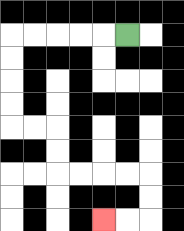{'start': '[5, 1]', 'end': '[4, 9]', 'path_directions': 'L,L,L,L,L,D,D,D,D,R,R,D,D,R,R,R,R,D,D,L,L', 'path_coordinates': '[[5, 1], [4, 1], [3, 1], [2, 1], [1, 1], [0, 1], [0, 2], [0, 3], [0, 4], [0, 5], [1, 5], [2, 5], [2, 6], [2, 7], [3, 7], [4, 7], [5, 7], [6, 7], [6, 8], [6, 9], [5, 9], [4, 9]]'}